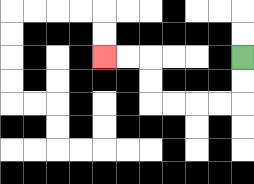{'start': '[10, 2]', 'end': '[4, 2]', 'path_directions': 'D,D,L,L,L,L,U,U,L,L', 'path_coordinates': '[[10, 2], [10, 3], [10, 4], [9, 4], [8, 4], [7, 4], [6, 4], [6, 3], [6, 2], [5, 2], [4, 2]]'}